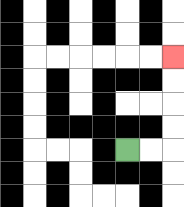{'start': '[5, 6]', 'end': '[7, 2]', 'path_directions': 'R,R,U,U,U,U', 'path_coordinates': '[[5, 6], [6, 6], [7, 6], [7, 5], [7, 4], [7, 3], [7, 2]]'}